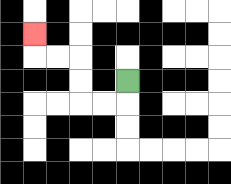{'start': '[5, 3]', 'end': '[1, 1]', 'path_directions': 'D,L,L,U,U,L,L,U', 'path_coordinates': '[[5, 3], [5, 4], [4, 4], [3, 4], [3, 3], [3, 2], [2, 2], [1, 2], [1, 1]]'}